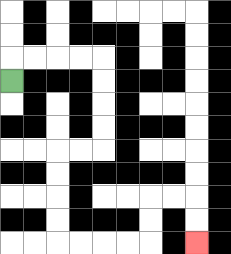{'start': '[0, 3]', 'end': '[8, 10]', 'path_directions': 'U,R,R,R,R,D,D,D,D,L,L,D,D,D,D,R,R,R,R,U,U,R,R,D,D', 'path_coordinates': '[[0, 3], [0, 2], [1, 2], [2, 2], [3, 2], [4, 2], [4, 3], [4, 4], [4, 5], [4, 6], [3, 6], [2, 6], [2, 7], [2, 8], [2, 9], [2, 10], [3, 10], [4, 10], [5, 10], [6, 10], [6, 9], [6, 8], [7, 8], [8, 8], [8, 9], [8, 10]]'}